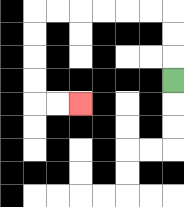{'start': '[7, 3]', 'end': '[3, 4]', 'path_directions': 'U,U,U,L,L,L,L,L,L,D,D,D,D,R,R', 'path_coordinates': '[[7, 3], [7, 2], [7, 1], [7, 0], [6, 0], [5, 0], [4, 0], [3, 0], [2, 0], [1, 0], [1, 1], [1, 2], [1, 3], [1, 4], [2, 4], [3, 4]]'}